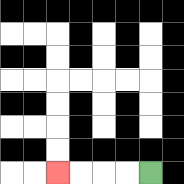{'start': '[6, 7]', 'end': '[2, 7]', 'path_directions': 'L,L,L,L', 'path_coordinates': '[[6, 7], [5, 7], [4, 7], [3, 7], [2, 7]]'}